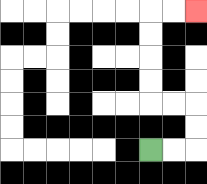{'start': '[6, 6]', 'end': '[8, 0]', 'path_directions': 'R,R,U,U,L,L,U,U,U,U,R,R', 'path_coordinates': '[[6, 6], [7, 6], [8, 6], [8, 5], [8, 4], [7, 4], [6, 4], [6, 3], [6, 2], [6, 1], [6, 0], [7, 0], [8, 0]]'}